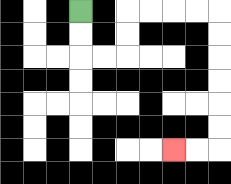{'start': '[3, 0]', 'end': '[7, 6]', 'path_directions': 'D,D,R,R,U,U,R,R,R,R,D,D,D,D,D,D,L,L', 'path_coordinates': '[[3, 0], [3, 1], [3, 2], [4, 2], [5, 2], [5, 1], [5, 0], [6, 0], [7, 0], [8, 0], [9, 0], [9, 1], [9, 2], [9, 3], [9, 4], [9, 5], [9, 6], [8, 6], [7, 6]]'}